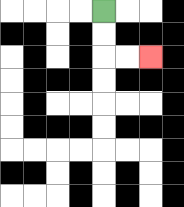{'start': '[4, 0]', 'end': '[6, 2]', 'path_directions': 'D,D,R,R', 'path_coordinates': '[[4, 0], [4, 1], [4, 2], [5, 2], [6, 2]]'}